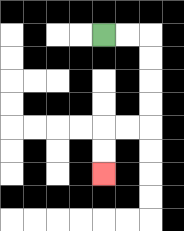{'start': '[4, 1]', 'end': '[4, 7]', 'path_directions': 'R,R,D,D,D,D,L,L,D,D', 'path_coordinates': '[[4, 1], [5, 1], [6, 1], [6, 2], [6, 3], [6, 4], [6, 5], [5, 5], [4, 5], [4, 6], [4, 7]]'}